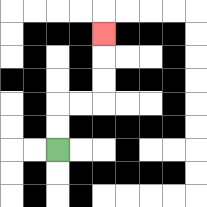{'start': '[2, 6]', 'end': '[4, 1]', 'path_directions': 'U,U,R,R,U,U,U', 'path_coordinates': '[[2, 6], [2, 5], [2, 4], [3, 4], [4, 4], [4, 3], [4, 2], [4, 1]]'}